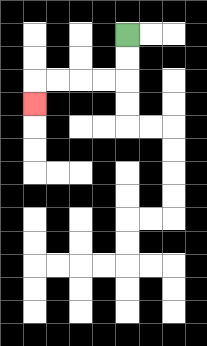{'start': '[5, 1]', 'end': '[1, 4]', 'path_directions': 'D,D,L,L,L,L,D', 'path_coordinates': '[[5, 1], [5, 2], [5, 3], [4, 3], [3, 3], [2, 3], [1, 3], [1, 4]]'}